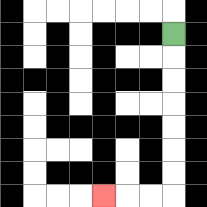{'start': '[7, 1]', 'end': '[4, 8]', 'path_directions': 'D,D,D,D,D,D,D,L,L,L', 'path_coordinates': '[[7, 1], [7, 2], [7, 3], [7, 4], [7, 5], [7, 6], [7, 7], [7, 8], [6, 8], [5, 8], [4, 8]]'}